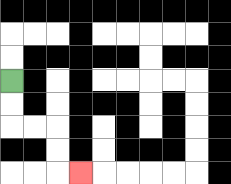{'start': '[0, 3]', 'end': '[3, 7]', 'path_directions': 'D,D,R,R,D,D,R', 'path_coordinates': '[[0, 3], [0, 4], [0, 5], [1, 5], [2, 5], [2, 6], [2, 7], [3, 7]]'}